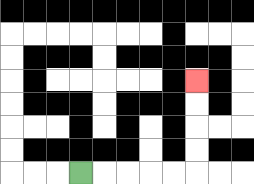{'start': '[3, 7]', 'end': '[8, 3]', 'path_directions': 'R,R,R,R,R,U,U,U,U', 'path_coordinates': '[[3, 7], [4, 7], [5, 7], [6, 7], [7, 7], [8, 7], [8, 6], [8, 5], [8, 4], [8, 3]]'}